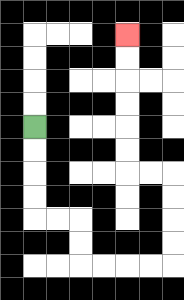{'start': '[1, 5]', 'end': '[5, 1]', 'path_directions': 'D,D,D,D,R,R,D,D,R,R,R,R,U,U,U,U,L,L,U,U,U,U,U,U', 'path_coordinates': '[[1, 5], [1, 6], [1, 7], [1, 8], [1, 9], [2, 9], [3, 9], [3, 10], [3, 11], [4, 11], [5, 11], [6, 11], [7, 11], [7, 10], [7, 9], [7, 8], [7, 7], [6, 7], [5, 7], [5, 6], [5, 5], [5, 4], [5, 3], [5, 2], [5, 1]]'}